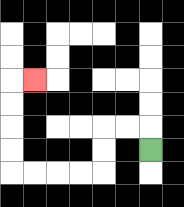{'start': '[6, 6]', 'end': '[1, 3]', 'path_directions': 'U,L,L,D,D,L,L,L,L,U,U,U,U,R', 'path_coordinates': '[[6, 6], [6, 5], [5, 5], [4, 5], [4, 6], [4, 7], [3, 7], [2, 7], [1, 7], [0, 7], [0, 6], [0, 5], [0, 4], [0, 3], [1, 3]]'}